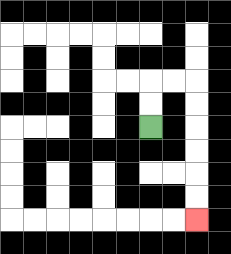{'start': '[6, 5]', 'end': '[8, 9]', 'path_directions': 'U,U,R,R,D,D,D,D,D,D', 'path_coordinates': '[[6, 5], [6, 4], [6, 3], [7, 3], [8, 3], [8, 4], [8, 5], [8, 6], [8, 7], [8, 8], [8, 9]]'}